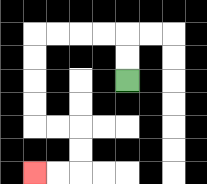{'start': '[5, 3]', 'end': '[1, 7]', 'path_directions': 'U,U,L,L,L,L,D,D,D,D,R,R,D,D,L,L', 'path_coordinates': '[[5, 3], [5, 2], [5, 1], [4, 1], [3, 1], [2, 1], [1, 1], [1, 2], [1, 3], [1, 4], [1, 5], [2, 5], [3, 5], [3, 6], [3, 7], [2, 7], [1, 7]]'}